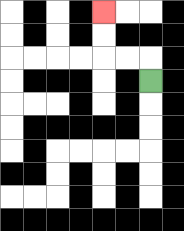{'start': '[6, 3]', 'end': '[4, 0]', 'path_directions': 'U,L,L,U,U', 'path_coordinates': '[[6, 3], [6, 2], [5, 2], [4, 2], [4, 1], [4, 0]]'}